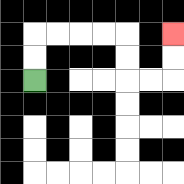{'start': '[1, 3]', 'end': '[7, 1]', 'path_directions': 'U,U,R,R,R,R,D,D,R,R,U,U', 'path_coordinates': '[[1, 3], [1, 2], [1, 1], [2, 1], [3, 1], [4, 1], [5, 1], [5, 2], [5, 3], [6, 3], [7, 3], [7, 2], [7, 1]]'}